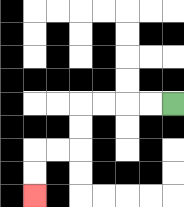{'start': '[7, 4]', 'end': '[1, 8]', 'path_directions': 'L,L,L,L,D,D,L,L,D,D', 'path_coordinates': '[[7, 4], [6, 4], [5, 4], [4, 4], [3, 4], [3, 5], [3, 6], [2, 6], [1, 6], [1, 7], [1, 8]]'}